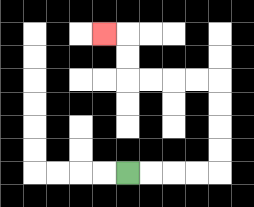{'start': '[5, 7]', 'end': '[4, 1]', 'path_directions': 'R,R,R,R,U,U,U,U,L,L,L,L,U,U,L', 'path_coordinates': '[[5, 7], [6, 7], [7, 7], [8, 7], [9, 7], [9, 6], [9, 5], [9, 4], [9, 3], [8, 3], [7, 3], [6, 3], [5, 3], [5, 2], [5, 1], [4, 1]]'}